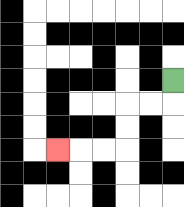{'start': '[7, 3]', 'end': '[2, 6]', 'path_directions': 'D,L,L,D,D,L,L,L', 'path_coordinates': '[[7, 3], [7, 4], [6, 4], [5, 4], [5, 5], [5, 6], [4, 6], [3, 6], [2, 6]]'}